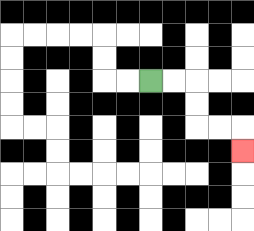{'start': '[6, 3]', 'end': '[10, 6]', 'path_directions': 'R,R,D,D,R,R,D', 'path_coordinates': '[[6, 3], [7, 3], [8, 3], [8, 4], [8, 5], [9, 5], [10, 5], [10, 6]]'}